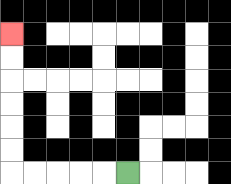{'start': '[5, 7]', 'end': '[0, 1]', 'path_directions': 'L,L,L,L,L,U,U,U,U,U,U', 'path_coordinates': '[[5, 7], [4, 7], [3, 7], [2, 7], [1, 7], [0, 7], [0, 6], [0, 5], [0, 4], [0, 3], [0, 2], [0, 1]]'}